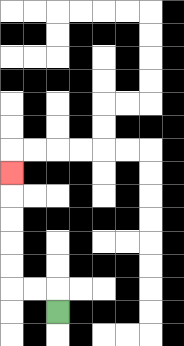{'start': '[2, 13]', 'end': '[0, 7]', 'path_directions': 'U,L,L,U,U,U,U,U', 'path_coordinates': '[[2, 13], [2, 12], [1, 12], [0, 12], [0, 11], [0, 10], [0, 9], [0, 8], [0, 7]]'}